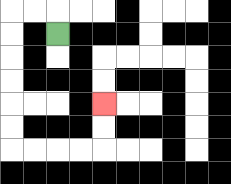{'start': '[2, 1]', 'end': '[4, 4]', 'path_directions': 'U,L,L,D,D,D,D,D,D,R,R,R,R,U,U', 'path_coordinates': '[[2, 1], [2, 0], [1, 0], [0, 0], [0, 1], [0, 2], [0, 3], [0, 4], [0, 5], [0, 6], [1, 6], [2, 6], [3, 6], [4, 6], [4, 5], [4, 4]]'}